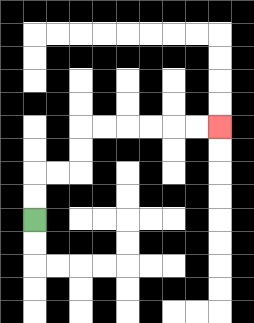{'start': '[1, 9]', 'end': '[9, 5]', 'path_directions': 'U,U,R,R,U,U,R,R,R,R,R,R', 'path_coordinates': '[[1, 9], [1, 8], [1, 7], [2, 7], [3, 7], [3, 6], [3, 5], [4, 5], [5, 5], [6, 5], [7, 5], [8, 5], [9, 5]]'}